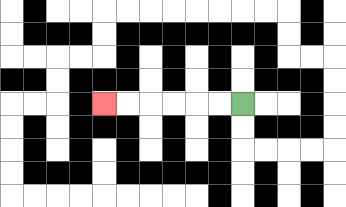{'start': '[10, 4]', 'end': '[4, 4]', 'path_directions': 'L,L,L,L,L,L', 'path_coordinates': '[[10, 4], [9, 4], [8, 4], [7, 4], [6, 4], [5, 4], [4, 4]]'}